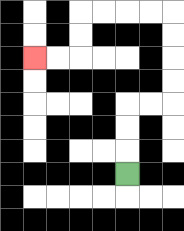{'start': '[5, 7]', 'end': '[1, 2]', 'path_directions': 'U,U,U,R,R,U,U,U,U,L,L,L,L,D,D,L,L', 'path_coordinates': '[[5, 7], [5, 6], [5, 5], [5, 4], [6, 4], [7, 4], [7, 3], [7, 2], [7, 1], [7, 0], [6, 0], [5, 0], [4, 0], [3, 0], [3, 1], [3, 2], [2, 2], [1, 2]]'}